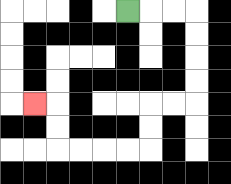{'start': '[5, 0]', 'end': '[1, 4]', 'path_directions': 'R,R,R,D,D,D,D,L,L,D,D,L,L,L,L,U,U,L', 'path_coordinates': '[[5, 0], [6, 0], [7, 0], [8, 0], [8, 1], [8, 2], [8, 3], [8, 4], [7, 4], [6, 4], [6, 5], [6, 6], [5, 6], [4, 6], [3, 6], [2, 6], [2, 5], [2, 4], [1, 4]]'}